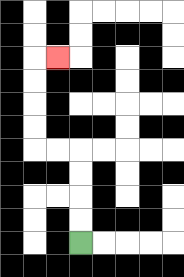{'start': '[3, 10]', 'end': '[2, 2]', 'path_directions': 'U,U,U,U,L,L,U,U,U,U,R', 'path_coordinates': '[[3, 10], [3, 9], [3, 8], [3, 7], [3, 6], [2, 6], [1, 6], [1, 5], [1, 4], [1, 3], [1, 2], [2, 2]]'}